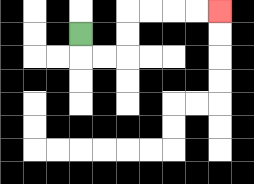{'start': '[3, 1]', 'end': '[9, 0]', 'path_directions': 'D,R,R,U,U,R,R,R,R', 'path_coordinates': '[[3, 1], [3, 2], [4, 2], [5, 2], [5, 1], [5, 0], [6, 0], [7, 0], [8, 0], [9, 0]]'}